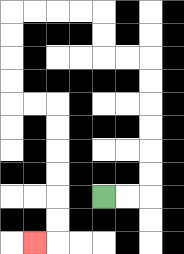{'start': '[4, 8]', 'end': '[1, 10]', 'path_directions': 'R,R,U,U,U,U,U,U,L,L,U,U,L,L,L,L,D,D,D,D,R,R,D,D,D,D,D,D,L', 'path_coordinates': '[[4, 8], [5, 8], [6, 8], [6, 7], [6, 6], [6, 5], [6, 4], [6, 3], [6, 2], [5, 2], [4, 2], [4, 1], [4, 0], [3, 0], [2, 0], [1, 0], [0, 0], [0, 1], [0, 2], [0, 3], [0, 4], [1, 4], [2, 4], [2, 5], [2, 6], [2, 7], [2, 8], [2, 9], [2, 10], [1, 10]]'}